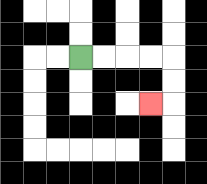{'start': '[3, 2]', 'end': '[6, 4]', 'path_directions': 'R,R,R,R,D,D,L', 'path_coordinates': '[[3, 2], [4, 2], [5, 2], [6, 2], [7, 2], [7, 3], [7, 4], [6, 4]]'}